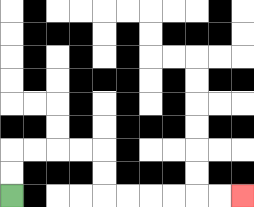{'start': '[0, 8]', 'end': '[10, 8]', 'path_directions': 'U,U,R,R,R,R,D,D,R,R,R,R,R,R', 'path_coordinates': '[[0, 8], [0, 7], [0, 6], [1, 6], [2, 6], [3, 6], [4, 6], [4, 7], [4, 8], [5, 8], [6, 8], [7, 8], [8, 8], [9, 8], [10, 8]]'}